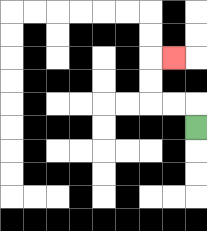{'start': '[8, 5]', 'end': '[7, 2]', 'path_directions': 'U,L,L,U,U,R', 'path_coordinates': '[[8, 5], [8, 4], [7, 4], [6, 4], [6, 3], [6, 2], [7, 2]]'}